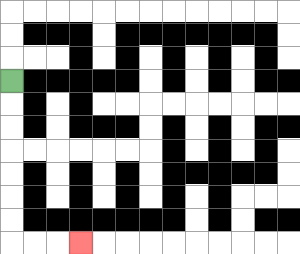{'start': '[0, 3]', 'end': '[3, 10]', 'path_directions': 'D,D,D,D,D,D,D,R,R,R', 'path_coordinates': '[[0, 3], [0, 4], [0, 5], [0, 6], [0, 7], [0, 8], [0, 9], [0, 10], [1, 10], [2, 10], [3, 10]]'}